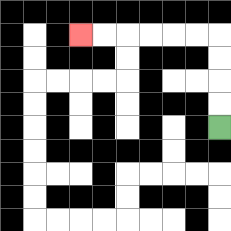{'start': '[9, 5]', 'end': '[3, 1]', 'path_directions': 'U,U,U,U,L,L,L,L,L,L', 'path_coordinates': '[[9, 5], [9, 4], [9, 3], [9, 2], [9, 1], [8, 1], [7, 1], [6, 1], [5, 1], [4, 1], [3, 1]]'}